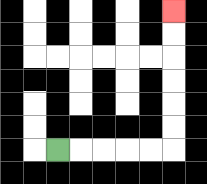{'start': '[2, 6]', 'end': '[7, 0]', 'path_directions': 'R,R,R,R,R,U,U,U,U,U,U', 'path_coordinates': '[[2, 6], [3, 6], [4, 6], [5, 6], [6, 6], [7, 6], [7, 5], [7, 4], [7, 3], [7, 2], [7, 1], [7, 0]]'}